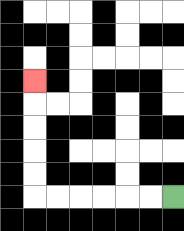{'start': '[7, 8]', 'end': '[1, 3]', 'path_directions': 'L,L,L,L,L,L,U,U,U,U,U', 'path_coordinates': '[[7, 8], [6, 8], [5, 8], [4, 8], [3, 8], [2, 8], [1, 8], [1, 7], [1, 6], [1, 5], [1, 4], [1, 3]]'}